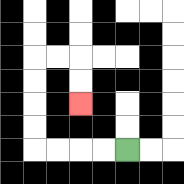{'start': '[5, 6]', 'end': '[3, 4]', 'path_directions': 'L,L,L,L,U,U,U,U,R,R,D,D', 'path_coordinates': '[[5, 6], [4, 6], [3, 6], [2, 6], [1, 6], [1, 5], [1, 4], [1, 3], [1, 2], [2, 2], [3, 2], [3, 3], [3, 4]]'}